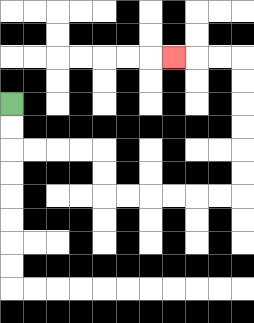{'start': '[0, 4]', 'end': '[7, 2]', 'path_directions': 'D,D,R,R,R,R,D,D,R,R,R,R,R,R,U,U,U,U,U,U,L,L,L', 'path_coordinates': '[[0, 4], [0, 5], [0, 6], [1, 6], [2, 6], [3, 6], [4, 6], [4, 7], [4, 8], [5, 8], [6, 8], [7, 8], [8, 8], [9, 8], [10, 8], [10, 7], [10, 6], [10, 5], [10, 4], [10, 3], [10, 2], [9, 2], [8, 2], [7, 2]]'}